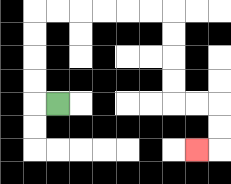{'start': '[2, 4]', 'end': '[8, 6]', 'path_directions': 'L,U,U,U,U,R,R,R,R,R,R,D,D,D,D,R,R,D,D,L', 'path_coordinates': '[[2, 4], [1, 4], [1, 3], [1, 2], [1, 1], [1, 0], [2, 0], [3, 0], [4, 0], [5, 0], [6, 0], [7, 0], [7, 1], [7, 2], [7, 3], [7, 4], [8, 4], [9, 4], [9, 5], [9, 6], [8, 6]]'}